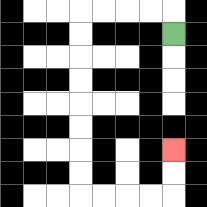{'start': '[7, 1]', 'end': '[7, 6]', 'path_directions': 'U,L,L,L,L,D,D,D,D,D,D,D,D,R,R,R,R,U,U', 'path_coordinates': '[[7, 1], [7, 0], [6, 0], [5, 0], [4, 0], [3, 0], [3, 1], [3, 2], [3, 3], [3, 4], [3, 5], [3, 6], [3, 7], [3, 8], [4, 8], [5, 8], [6, 8], [7, 8], [7, 7], [7, 6]]'}